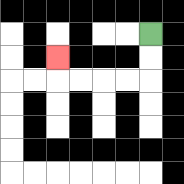{'start': '[6, 1]', 'end': '[2, 2]', 'path_directions': 'D,D,L,L,L,L,U', 'path_coordinates': '[[6, 1], [6, 2], [6, 3], [5, 3], [4, 3], [3, 3], [2, 3], [2, 2]]'}